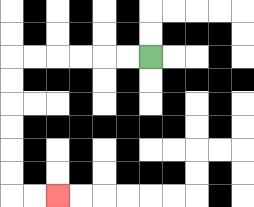{'start': '[6, 2]', 'end': '[2, 8]', 'path_directions': 'L,L,L,L,L,L,D,D,D,D,D,D,R,R', 'path_coordinates': '[[6, 2], [5, 2], [4, 2], [3, 2], [2, 2], [1, 2], [0, 2], [0, 3], [0, 4], [0, 5], [0, 6], [0, 7], [0, 8], [1, 8], [2, 8]]'}